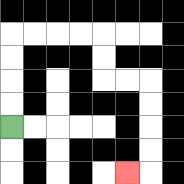{'start': '[0, 5]', 'end': '[5, 7]', 'path_directions': 'U,U,U,U,R,R,R,R,D,D,R,R,D,D,D,D,L', 'path_coordinates': '[[0, 5], [0, 4], [0, 3], [0, 2], [0, 1], [1, 1], [2, 1], [3, 1], [4, 1], [4, 2], [4, 3], [5, 3], [6, 3], [6, 4], [6, 5], [6, 6], [6, 7], [5, 7]]'}